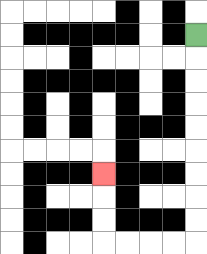{'start': '[8, 1]', 'end': '[4, 7]', 'path_directions': 'D,D,D,D,D,D,D,D,D,L,L,L,L,U,U,U', 'path_coordinates': '[[8, 1], [8, 2], [8, 3], [8, 4], [8, 5], [8, 6], [8, 7], [8, 8], [8, 9], [8, 10], [7, 10], [6, 10], [5, 10], [4, 10], [4, 9], [4, 8], [4, 7]]'}